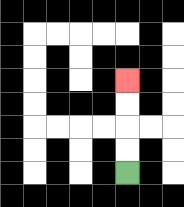{'start': '[5, 7]', 'end': '[5, 3]', 'path_directions': 'U,U,U,U', 'path_coordinates': '[[5, 7], [5, 6], [5, 5], [5, 4], [5, 3]]'}